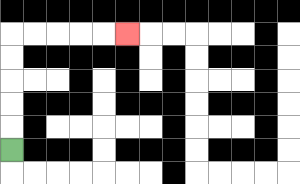{'start': '[0, 6]', 'end': '[5, 1]', 'path_directions': 'U,U,U,U,U,R,R,R,R,R', 'path_coordinates': '[[0, 6], [0, 5], [0, 4], [0, 3], [0, 2], [0, 1], [1, 1], [2, 1], [3, 1], [4, 1], [5, 1]]'}